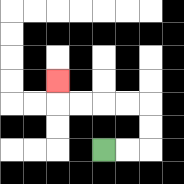{'start': '[4, 6]', 'end': '[2, 3]', 'path_directions': 'R,R,U,U,L,L,L,L,U', 'path_coordinates': '[[4, 6], [5, 6], [6, 6], [6, 5], [6, 4], [5, 4], [4, 4], [3, 4], [2, 4], [2, 3]]'}